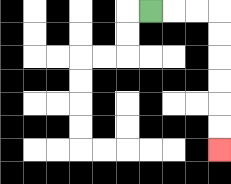{'start': '[6, 0]', 'end': '[9, 6]', 'path_directions': 'R,R,R,D,D,D,D,D,D', 'path_coordinates': '[[6, 0], [7, 0], [8, 0], [9, 0], [9, 1], [9, 2], [9, 3], [9, 4], [9, 5], [9, 6]]'}